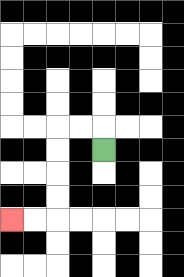{'start': '[4, 6]', 'end': '[0, 9]', 'path_directions': 'U,L,L,D,D,D,D,L,L', 'path_coordinates': '[[4, 6], [4, 5], [3, 5], [2, 5], [2, 6], [2, 7], [2, 8], [2, 9], [1, 9], [0, 9]]'}